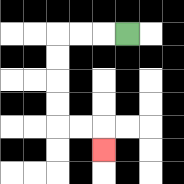{'start': '[5, 1]', 'end': '[4, 6]', 'path_directions': 'L,L,L,D,D,D,D,R,R,D', 'path_coordinates': '[[5, 1], [4, 1], [3, 1], [2, 1], [2, 2], [2, 3], [2, 4], [2, 5], [3, 5], [4, 5], [4, 6]]'}